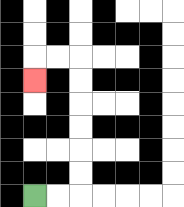{'start': '[1, 8]', 'end': '[1, 3]', 'path_directions': 'R,R,U,U,U,U,U,U,L,L,D', 'path_coordinates': '[[1, 8], [2, 8], [3, 8], [3, 7], [3, 6], [3, 5], [3, 4], [3, 3], [3, 2], [2, 2], [1, 2], [1, 3]]'}